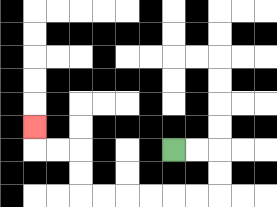{'start': '[7, 6]', 'end': '[1, 5]', 'path_directions': 'R,R,D,D,L,L,L,L,L,L,U,U,L,L,U', 'path_coordinates': '[[7, 6], [8, 6], [9, 6], [9, 7], [9, 8], [8, 8], [7, 8], [6, 8], [5, 8], [4, 8], [3, 8], [3, 7], [3, 6], [2, 6], [1, 6], [1, 5]]'}